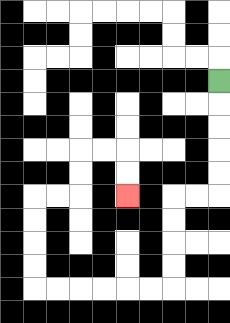{'start': '[9, 3]', 'end': '[5, 8]', 'path_directions': 'D,D,D,D,D,L,L,D,D,D,D,L,L,L,L,L,L,U,U,U,U,R,R,U,U,R,R,D,D', 'path_coordinates': '[[9, 3], [9, 4], [9, 5], [9, 6], [9, 7], [9, 8], [8, 8], [7, 8], [7, 9], [7, 10], [7, 11], [7, 12], [6, 12], [5, 12], [4, 12], [3, 12], [2, 12], [1, 12], [1, 11], [1, 10], [1, 9], [1, 8], [2, 8], [3, 8], [3, 7], [3, 6], [4, 6], [5, 6], [5, 7], [5, 8]]'}